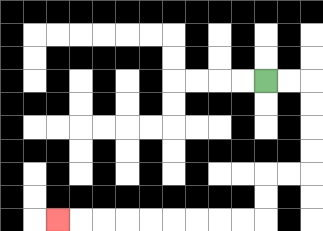{'start': '[11, 3]', 'end': '[2, 9]', 'path_directions': 'R,R,D,D,D,D,L,L,D,D,L,L,L,L,L,L,L,L,L', 'path_coordinates': '[[11, 3], [12, 3], [13, 3], [13, 4], [13, 5], [13, 6], [13, 7], [12, 7], [11, 7], [11, 8], [11, 9], [10, 9], [9, 9], [8, 9], [7, 9], [6, 9], [5, 9], [4, 9], [3, 9], [2, 9]]'}